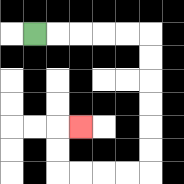{'start': '[1, 1]', 'end': '[3, 5]', 'path_directions': 'R,R,R,R,R,D,D,D,D,D,D,L,L,L,L,U,U,R', 'path_coordinates': '[[1, 1], [2, 1], [3, 1], [4, 1], [5, 1], [6, 1], [6, 2], [6, 3], [6, 4], [6, 5], [6, 6], [6, 7], [5, 7], [4, 7], [3, 7], [2, 7], [2, 6], [2, 5], [3, 5]]'}